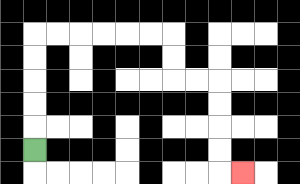{'start': '[1, 6]', 'end': '[10, 7]', 'path_directions': 'U,U,U,U,U,R,R,R,R,R,R,D,D,R,R,D,D,D,D,R', 'path_coordinates': '[[1, 6], [1, 5], [1, 4], [1, 3], [1, 2], [1, 1], [2, 1], [3, 1], [4, 1], [5, 1], [6, 1], [7, 1], [7, 2], [7, 3], [8, 3], [9, 3], [9, 4], [9, 5], [9, 6], [9, 7], [10, 7]]'}